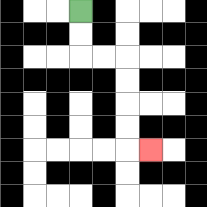{'start': '[3, 0]', 'end': '[6, 6]', 'path_directions': 'D,D,R,R,D,D,D,D,R', 'path_coordinates': '[[3, 0], [3, 1], [3, 2], [4, 2], [5, 2], [5, 3], [5, 4], [5, 5], [5, 6], [6, 6]]'}